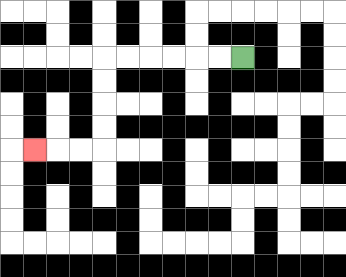{'start': '[10, 2]', 'end': '[1, 6]', 'path_directions': 'L,L,L,L,L,L,D,D,D,D,L,L,L', 'path_coordinates': '[[10, 2], [9, 2], [8, 2], [7, 2], [6, 2], [5, 2], [4, 2], [4, 3], [4, 4], [4, 5], [4, 6], [3, 6], [2, 6], [1, 6]]'}